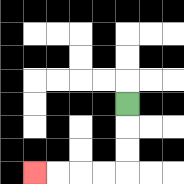{'start': '[5, 4]', 'end': '[1, 7]', 'path_directions': 'D,D,D,L,L,L,L', 'path_coordinates': '[[5, 4], [5, 5], [5, 6], [5, 7], [4, 7], [3, 7], [2, 7], [1, 7]]'}